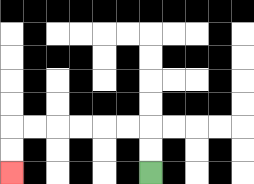{'start': '[6, 7]', 'end': '[0, 7]', 'path_directions': 'U,U,L,L,L,L,L,L,D,D', 'path_coordinates': '[[6, 7], [6, 6], [6, 5], [5, 5], [4, 5], [3, 5], [2, 5], [1, 5], [0, 5], [0, 6], [0, 7]]'}